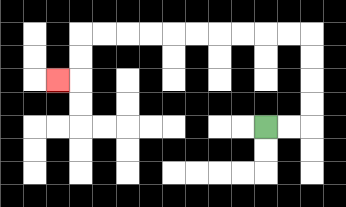{'start': '[11, 5]', 'end': '[2, 3]', 'path_directions': 'R,R,U,U,U,U,L,L,L,L,L,L,L,L,L,L,D,D,L', 'path_coordinates': '[[11, 5], [12, 5], [13, 5], [13, 4], [13, 3], [13, 2], [13, 1], [12, 1], [11, 1], [10, 1], [9, 1], [8, 1], [7, 1], [6, 1], [5, 1], [4, 1], [3, 1], [3, 2], [3, 3], [2, 3]]'}